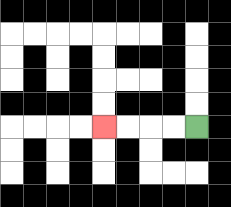{'start': '[8, 5]', 'end': '[4, 5]', 'path_directions': 'L,L,L,L', 'path_coordinates': '[[8, 5], [7, 5], [6, 5], [5, 5], [4, 5]]'}